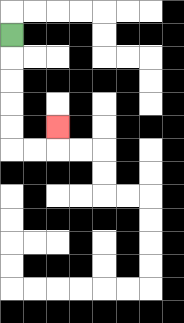{'start': '[0, 1]', 'end': '[2, 5]', 'path_directions': 'D,D,D,D,D,R,R,U', 'path_coordinates': '[[0, 1], [0, 2], [0, 3], [0, 4], [0, 5], [0, 6], [1, 6], [2, 6], [2, 5]]'}